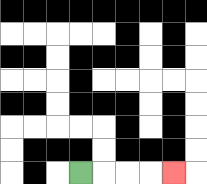{'start': '[3, 7]', 'end': '[7, 7]', 'path_directions': 'R,R,R,R', 'path_coordinates': '[[3, 7], [4, 7], [5, 7], [6, 7], [7, 7]]'}